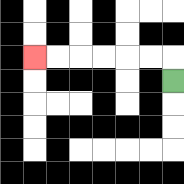{'start': '[7, 3]', 'end': '[1, 2]', 'path_directions': 'U,L,L,L,L,L,L', 'path_coordinates': '[[7, 3], [7, 2], [6, 2], [5, 2], [4, 2], [3, 2], [2, 2], [1, 2]]'}